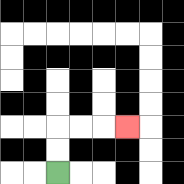{'start': '[2, 7]', 'end': '[5, 5]', 'path_directions': 'U,U,R,R,R', 'path_coordinates': '[[2, 7], [2, 6], [2, 5], [3, 5], [4, 5], [5, 5]]'}